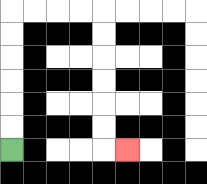{'start': '[0, 6]', 'end': '[5, 6]', 'path_directions': 'U,U,U,U,U,U,R,R,R,R,D,D,D,D,D,D,R', 'path_coordinates': '[[0, 6], [0, 5], [0, 4], [0, 3], [0, 2], [0, 1], [0, 0], [1, 0], [2, 0], [3, 0], [4, 0], [4, 1], [4, 2], [4, 3], [4, 4], [4, 5], [4, 6], [5, 6]]'}